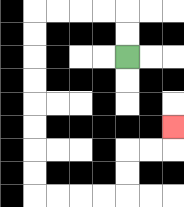{'start': '[5, 2]', 'end': '[7, 5]', 'path_directions': 'U,U,L,L,L,L,D,D,D,D,D,D,D,D,R,R,R,R,U,U,R,R,U', 'path_coordinates': '[[5, 2], [5, 1], [5, 0], [4, 0], [3, 0], [2, 0], [1, 0], [1, 1], [1, 2], [1, 3], [1, 4], [1, 5], [1, 6], [1, 7], [1, 8], [2, 8], [3, 8], [4, 8], [5, 8], [5, 7], [5, 6], [6, 6], [7, 6], [7, 5]]'}